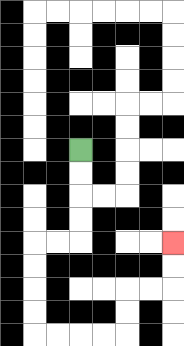{'start': '[3, 6]', 'end': '[7, 10]', 'path_directions': 'D,D,D,D,L,L,D,D,D,D,R,R,R,R,U,U,R,R,U,U', 'path_coordinates': '[[3, 6], [3, 7], [3, 8], [3, 9], [3, 10], [2, 10], [1, 10], [1, 11], [1, 12], [1, 13], [1, 14], [2, 14], [3, 14], [4, 14], [5, 14], [5, 13], [5, 12], [6, 12], [7, 12], [7, 11], [7, 10]]'}